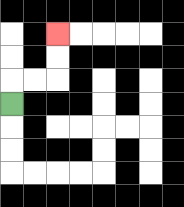{'start': '[0, 4]', 'end': '[2, 1]', 'path_directions': 'U,R,R,U,U', 'path_coordinates': '[[0, 4], [0, 3], [1, 3], [2, 3], [2, 2], [2, 1]]'}